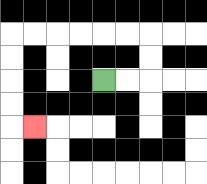{'start': '[4, 3]', 'end': '[1, 5]', 'path_directions': 'R,R,U,U,L,L,L,L,L,L,D,D,D,D,R', 'path_coordinates': '[[4, 3], [5, 3], [6, 3], [6, 2], [6, 1], [5, 1], [4, 1], [3, 1], [2, 1], [1, 1], [0, 1], [0, 2], [0, 3], [0, 4], [0, 5], [1, 5]]'}